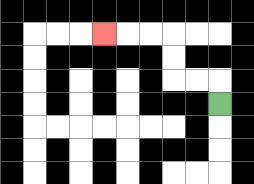{'start': '[9, 4]', 'end': '[4, 1]', 'path_directions': 'U,L,L,U,U,L,L,L', 'path_coordinates': '[[9, 4], [9, 3], [8, 3], [7, 3], [7, 2], [7, 1], [6, 1], [5, 1], [4, 1]]'}